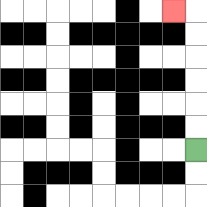{'start': '[8, 6]', 'end': '[7, 0]', 'path_directions': 'U,U,U,U,U,U,L', 'path_coordinates': '[[8, 6], [8, 5], [8, 4], [8, 3], [8, 2], [8, 1], [8, 0], [7, 0]]'}